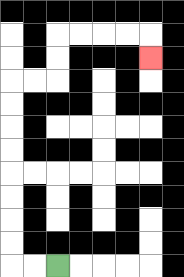{'start': '[2, 11]', 'end': '[6, 2]', 'path_directions': 'L,L,U,U,U,U,U,U,U,U,R,R,U,U,R,R,R,R,D', 'path_coordinates': '[[2, 11], [1, 11], [0, 11], [0, 10], [0, 9], [0, 8], [0, 7], [0, 6], [0, 5], [0, 4], [0, 3], [1, 3], [2, 3], [2, 2], [2, 1], [3, 1], [4, 1], [5, 1], [6, 1], [6, 2]]'}